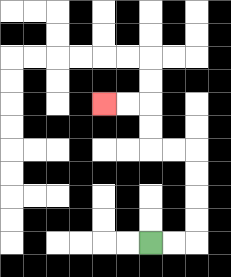{'start': '[6, 10]', 'end': '[4, 4]', 'path_directions': 'R,R,U,U,U,U,L,L,U,U,L,L', 'path_coordinates': '[[6, 10], [7, 10], [8, 10], [8, 9], [8, 8], [8, 7], [8, 6], [7, 6], [6, 6], [6, 5], [6, 4], [5, 4], [4, 4]]'}